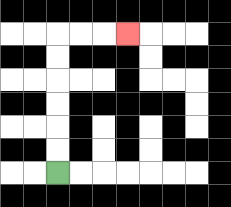{'start': '[2, 7]', 'end': '[5, 1]', 'path_directions': 'U,U,U,U,U,U,R,R,R', 'path_coordinates': '[[2, 7], [2, 6], [2, 5], [2, 4], [2, 3], [2, 2], [2, 1], [3, 1], [4, 1], [5, 1]]'}